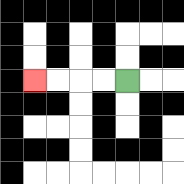{'start': '[5, 3]', 'end': '[1, 3]', 'path_directions': 'L,L,L,L', 'path_coordinates': '[[5, 3], [4, 3], [3, 3], [2, 3], [1, 3]]'}